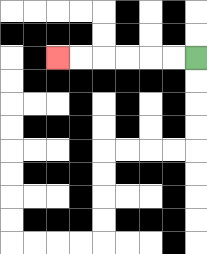{'start': '[8, 2]', 'end': '[2, 2]', 'path_directions': 'L,L,L,L,L,L', 'path_coordinates': '[[8, 2], [7, 2], [6, 2], [5, 2], [4, 2], [3, 2], [2, 2]]'}